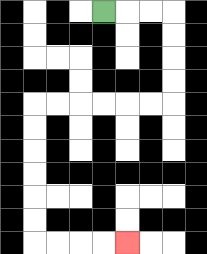{'start': '[4, 0]', 'end': '[5, 10]', 'path_directions': 'R,R,R,D,D,D,D,L,L,L,L,L,L,D,D,D,D,D,D,R,R,R,R', 'path_coordinates': '[[4, 0], [5, 0], [6, 0], [7, 0], [7, 1], [7, 2], [7, 3], [7, 4], [6, 4], [5, 4], [4, 4], [3, 4], [2, 4], [1, 4], [1, 5], [1, 6], [1, 7], [1, 8], [1, 9], [1, 10], [2, 10], [3, 10], [4, 10], [5, 10]]'}